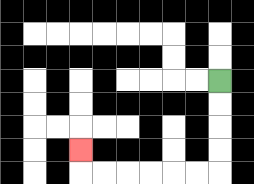{'start': '[9, 3]', 'end': '[3, 6]', 'path_directions': 'D,D,D,D,L,L,L,L,L,L,U', 'path_coordinates': '[[9, 3], [9, 4], [9, 5], [9, 6], [9, 7], [8, 7], [7, 7], [6, 7], [5, 7], [4, 7], [3, 7], [3, 6]]'}